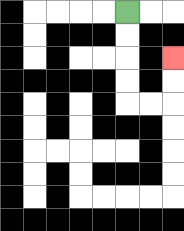{'start': '[5, 0]', 'end': '[7, 2]', 'path_directions': 'D,D,D,D,R,R,U,U', 'path_coordinates': '[[5, 0], [5, 1], [5, 2], [5, 3], [5, 4], [6, 4], [7, 4], [7, 3], [7, 2]]'}